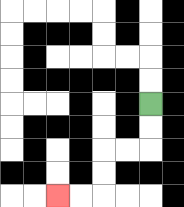{'start': '[6, 4]', 'end': '[2, 8]', 'path_directions': 'D,D,L,L,D,D,L,L', 'path_coordinates': '[[6, 4], [6, 5], [6, 6], [5, 6], [4, 6], [4, 7], [4, 8], [3, 8], [2, 8]]'}